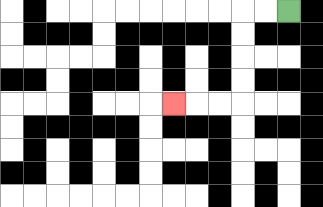{'start': '[12, 0]', 'end': '[7, 4]', 'path_directions': 'L,L,D,D,D,D,L,L,L', 'path_coordinates': '[[12, 0], [11, 0], [10, 0], [10, 1], [10, 2], [10, 3], [10, 4], [9, 4], [8, 4], [7, 4]]'}